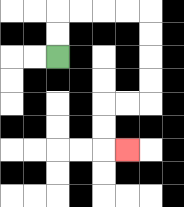{'start': '[2, 2]', 'end': '[5, 6]', 'path_directions': 'U,U,R,R,R,R,D,D,D,D,L,L,D,D,R', 'path_coordinates': '[[2, 2], [2, 1], [2, 0], [3, 0], [4, 0], [5, 0], [6, 0], [6, 1], [6, 2], [6, 3], [6, 4], [5, 4], [4, 4], [4, 5], [4, 6], [5, 6]]'}